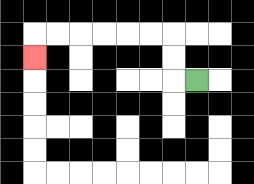{'start': '[8, 3]', 'end': '[1, 2]', 'path_directions': 'L,U,U,L,L,L,L,L,L,D', 'path_coordinates': '[[8, 3], [7, 3], [7, 2], [7, 1], [6, 1], [5, 1], [4, 1], [3, 1], [2, 1], [1, 1], [1, 2]]'}